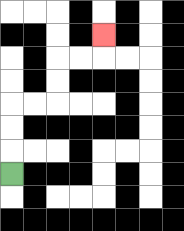{'start': '[0, 7]', 'end': '[4, 1]', 'path_directions': 'U,U,U,R,R,U,U,R,R,U', 'path_coordinates': '[[0, 7], [0, 6], [0, 5], [0, 4], [1, 4], [2, 4], [2, 3], [2, 2], [3, 2], [4, 2], [4, 1]]'}